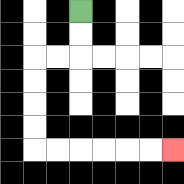{'start': '[3, 0]', 'end': '[7, 6]', 'path_directions': 'D,D,L,L,D,D,D,D,R,R,R,R,R,R', 'path_coordinates': '[[3, 0], [3, 1], [3, 2], [2, 2], [1, 2], [1, 3], [1, 4], [1, 5], [1, 6], [2, 6], [3, 6], [4, 6], [5, 6], [6, 6], [7, 6]]'}